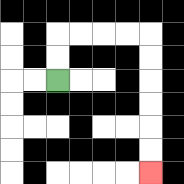{'start': '[2, 3]', 'end': '[6, 7]', 'path_directions': 'U,U,R,R,R,R,D,D,D,D,D,D', 'path_coordinates': '[[2, 3], [2, 2], [2, 1], [3, 1], [4, 1], [5, 1], [6, 1], [6, 2], [6, 3], [6, 4], [6, 5], [6, 6], [6, 7]]'}